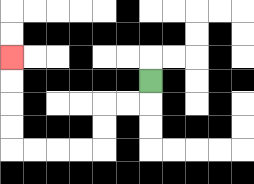{'start': '[6, 3]', 'end': '[0, 2]', 'path_directions': 'D,L,L,D,D,L,L,L,L,U,U,U,U', 'path_coordinates': '[[6, 3], [6, 4], [5, 4], [4, 4], [4, 5], [4, 6], [3, 6], [2, 6], [1, 6], [0, 6], [0, 5], [0, 4], [0, 3], [0, 2]]'}